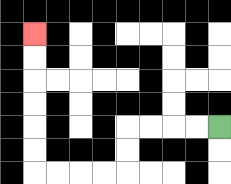{'start': '[9, 5]', 'end': '[1, 1]', 'path_directions': 'L,L,L,L,D,D,L,L,L,L,U,U,U,U,U,U', 'path_coordinates': '[[9, 5], [8, 5], [7, 5], [6, 5], [5, 5], [5, 6], [5, 7], [4, 7], [3, 7], [2, 7], [1, 7], [1, 6], [1, 5], [1, 4], [1, 3], [1, 2], [1, 1]]'}